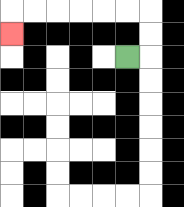{'start': '[5, 2]', 'end': '[0, 1]', 'path_directions': 'R,U,U,L,L,L,L,L,L,D', 'path_coordinates': '[[5, 2], [6, 2], [6, 1], [6, 0], [5, 0], [4, 0], [3, 0], [2, 0], [1, 0], [0, 0], [0, 1]]'}